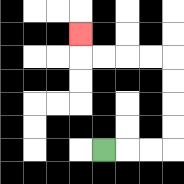{'start': '[4, 6]', 'end': '[3, 1]', 'path_directions': 'R,R,R,U,U,U,U,L,L,L,L,U', 'path_coordinates': '[[4, 6], [5, 6], [6, 6], [7, 6], [7, 5], [7, 4], [7, 3], [7, 2], [6, 2], [5, 2], [4, 2], [3, 2], [3, 1]]'}